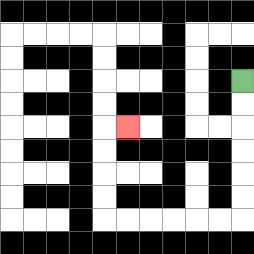{'start': '[10, 3]', 'end': '[5, 5]', 'path_directions': 'D,D,D,D,D,D,L,L,L,L,L,L,U,U,U,U,R', 'path_coordinates': '[[10, 3], [10, 4], [10, 5], [10, 6], [10, 7], [10, 8], [10, 9], [9, 9], [8, 9], [7, 9], [6, 9], [5, 9], [4, 9], [4, 8], [4, 7], [4, 6], [4, 5], [5, 5]]'}